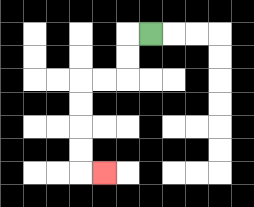{'start': '[6, 1]', 'end': '[4, 7]', 'path_directions': 'L,D,D,L,L,D,D,D,D,R', 'path_coordinates': '[[6, 1], [5, 1], [5, 2], [5, 3], [4, 3], [3, 3], [3, 4], [3, 5], [3, 6], [3, 7], [4, 7]]'}